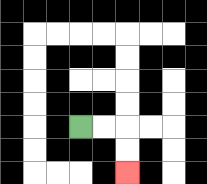{'start': '[3, 5]', 'end': '[5, 7]', 'path_directions': 'R,R,D,D', 'path_coordinates': '[[3, 5], [4, 5], [5, 5], [5, 6], [5, 7]]'}